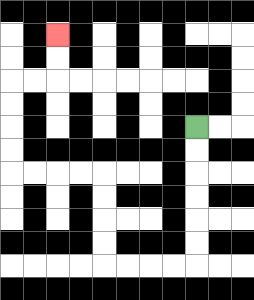{'start': '[8, 5]', 'end': '[2, 1]', 'path_directions': 'D,D,D,D,D,D,L,L,L,L,U,U,U,U,L,L,L,L,U,U,U,U,R,R,U,U', 'path_coordinates': '[[8, 5], [8, 6], [8, 7], [8, 8], [8, 9], [8, 10], [8, 11], [7, 11], [6, 11], [5, 11], [4, 11], [4, 10], [4, 9], [4, 8], [4, 7], [3, 7], [2, 7], [1, 7], [0, 7], [0, 6], [0, 5], [0, 4], [0, 3], [1, 3], [2, 3], [2, 2], [2, 1]]'}